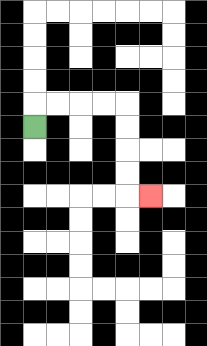{'start': '[1, 5]', 'end': '[6, 8]', 'path_directions': 'U,R,R,R,R,D,D,D,D,R', 'path_coordinates': '[[1, 5], [1, 4], [2, 4], [3, 4], [4, 4], [5, 4], [5, 5], [5, 6], [5, 7], [5, 8], [6, 8]]'}